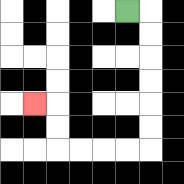{'start': '[5, 0]', 'end': '[1, 4]', 'path_directions': 'R,D,D,D,D,D,D,L,L,L,L,U,U,L', 'path_coordinates': '[[5, 0], [6, 0], [6, 1], [6, 2], [6, 3], [6, 4], [6, 5], [6, 6], [5, 6], [4, 6], [3, 6], [2, 6], [2, 5], [2, 4], [1, 4]]'}